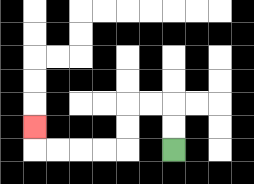{'start': '[7, 6]', 'end': '[1, 5]', 'path_directions': 'U,U,L,L,D,D,L,L,L,L,U', 'path_coordinates': '[[7, 6], [7, 5], [7, 4], [6, 4], [5, 4], [5, 5], [5, 6], [4, 6], [3, 6], [2, 6], [1, 6], [1, 5]]'}